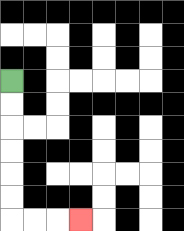{'start': '[0, 3]', 'end': '[3, 9]', 'path_directions': 'D,D,D,D,D,D,R,R,R', 'path_coordinates': '[[0, 3], [0, 4], [0, 5], [0, 6], [0, 7], [0, 8], [0, 9], [1, 9], [2, 9], [3, 9]]'}